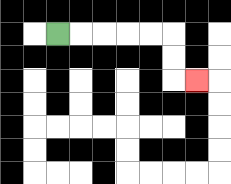{'start': '[2, 1]', 'end': '[8, 3]', 'path_directions': 'R,R,R,R,R,D,D,R', 'path_coordinates': '[[2, 1], [3, 1], [4, 1], [5, 1], [6, 1], [7, 1], [7, 2], [7, 3], [8, 3]]'}